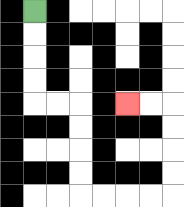{'start': '[1, 0]', 'end': '[5, 4]', 'path_directions': 'D,D,D,D,R,R,D,D,D,D,R,R,R,R,U,U,U,U,L,L', 'path_coordinates': '[[1, 0], [1, 1], [1, 2], [1, 3], [1, 4], [2, 4], [3, 4], [3, 5], [3, 6], [3, 7], [3, 8], [4, 8], [5, 8], [6, 8], [7, 8], [7, 7], [7, 6], [7, 5], [7, 4], [6, 4], [5, 4]]'}